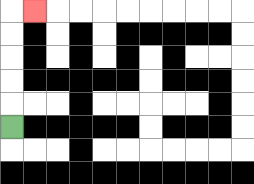{'start': '[0, 5]', 'end': '[1, 0]', 'path_directions': 'U,U,U,U,U,R', 'path_coordinates': '[[0, 5], [0, 4], [0, 3], [0, 2], [0, 1], [0, 0], [1, 0]]'}